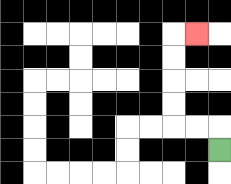{'start': '[9, 6]', 'end': '[8, 1]', 'path_directions': 'U,L,L,U,U,U,U,R', 'path_coordinates': '[[9, 6], [9, 5], [8, 5], [7, 5], [7, 4], [7, 3], [7, 2], [7, 1], [8, 1]]'}